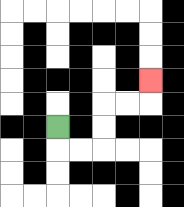{'start': '[2, 5]', 'end': '[6, 3]', 'path_directions': 'D,R,R,U,U,R,R,U', 'path_coordinates': '[[2, 5], [2, 6], [3, 6], [4, 6], [4, 5], [4, 4], [5, 4], [6, 4], [6, 3]]'}